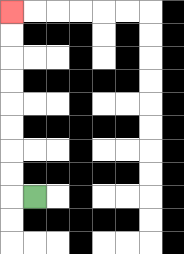{'start': '[1, 8]', 'end': '[0, 0]', 'path_directions': 'L,U,U,U,U,U,U,U,U', 'path_coordinates': '[[1, 8], [0, 8], [0, 7], [0, 6], [0, 5], [0, 4], [0, 3], [0, 2], [0, 1], [0, 0]]'}